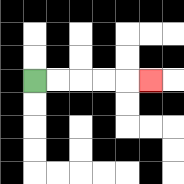{'start': '[1, 3]', 'end': '[6, 3]', 'path_directions': 'R,R,R,R,R', 'path_coordinates': '[[1, 3], [2, 3], [3, 3], [4, 3], [5, 3], [6, 3]]'}